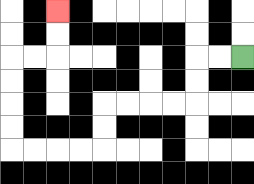{'start': '[10, 2]', 'end': '[2, 0]', 'path_directions': 'L,L,D,D,L,L,L,L,D,D,L,L,L,L,U,U,U,U,R,R,U,U', 'path_coordinates': '[[10, 2], [9, 2], [8, 2], [8, 3], [8, 4], [7, 4], [6, 4], [5, 4], [4, 4], [4, 5], [4, 6], [3, 6], [2, 6], [1, 6], [0, 6], [0, 5], [0, 4], [0, 3], [0, 2], [1, 2], [2, 2], [2, 1], [2, 0]]'}